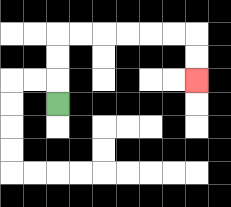{'start': '[2, 4]', 'end': '[8, 3]', 'path_directions': 'U,U,U,R,R,R,R,R,R,D,D', 'path_coordinates': '[[2, 4], [2, 3], [2, 2], [2, 1], [3, 1], [4, 1], [5, 1], [6, 1], [7, 1], [8, 1], [8, 2], [8, 3]]'}